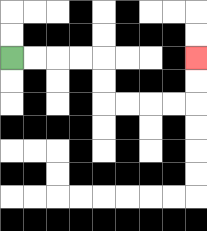{'start': '[0, 2]', 'end': '[8, 2]', 'path_directions': 'R,R,R,R,D,D,R,R,R,R,U,U', 'path_coordinates': '[[0, 2], [1, 2], [2, 2], [3, 2], [4, 2], [4, 3], [4, 4], [5, 4], [6, 4], [7, 4], [8, 4], [8, 3], [8, 2]]'}